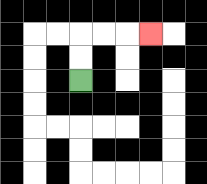{'start': '[3, 3]', 'end': '[6, 1]', 'path_directions': 'U,U,R,R,R', 'path_coordinates': '[[3, 3], [3, 2], [3, 1], [4, 1], [5, 1], [6, 1]]'}